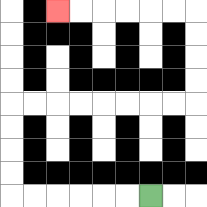{'start': '[6, 8]', 'end': '[2, 0]', 'path_directions': 'L,L,L,L,L,L,U,U,U,U,R,R,R,R,R,R,R,R,U,U,U,U,L,L,L,L,L,L', 'path_coordinates': '[[6, 8], [5, 8], [4, 8], [3, 8], [2, 8], [1, 8], [0, 8], [0, 7], [0, 6], [0, 5], [0, 4], [1, 4], [2, 4], [3, 4], [4, 4], [5, 4], [6, 4], [7, 4], [8, 4], [8, 3], [8, 2], [8, 1], [8, 0], [7, 0], [6, 0], [5, 0], [4, 0], [3, 0], [2, 0]]'}